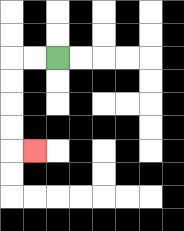{'start': '[2, 2]', 'end': '[1, 6]', 'path_directions': 'L,L,D,D,D,D,R', 'path_coordinates': '[[2, 2], [1, 2], [0, 2], [0, 3], [0, 4], [0, 5], [0, 6], [1, 6]]'}